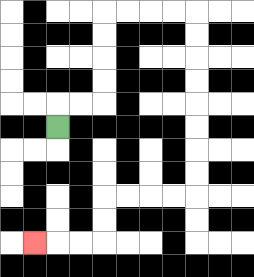{'start': '[2, 5]', 'end': '[1, 10]', 'path_directions': 'U,R,R,U,U,U,U,R,R,R,R,D,D,D,D,D,D,D,D,L,L,L,L,D,D,L,L,L', 'path_coordinates': '[[2, 5], [2, 4], [3, 4], [4, 4], [4, 3], [4, 2], [4, 1], [4, 0], [5, 0], [6, 0], [7, 0], [8, 0], [8, 1], [8, 2], [8, 3], [8, 4], [8, 5], [8, 6], [8, 7], [8, 8], [7, 8], [6, 8], [5, 8], [4, 8], [4, 9], [4, 10], [3, 10], [2, 10], [1, 10]]'}